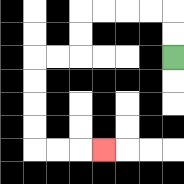{'start': '[7, 2]', 'end': '[4, 6]', 'path_directions': 'U,U,L,L,L,L,D,D,L,L,D,D,D,D,R,R,R', 'path_coordinates': '[[7, 2], [7, 1], [7, 0], [6, 0], [5, 0], [4, 0], [3, 0], [3, 1], [3, 2], [2, 2], [1, 2], [1, 3], [1, 4], [1, 5], [1, 6], [2, 6], [3, 6], [4, 6]]'}